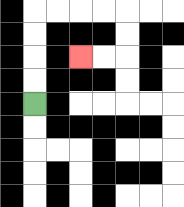{'start': '[1, 4]', 'end': '[3, 2]', 'path_directions': 'U,U,U,U,R,R,R,R,D,D,L,L', 'path_coordinates': '[[1, 4], [1, 3], [1, 2], [1, 1], [1, 0], [2, 0], [3, 0], [4, 0], [5, 0], [5, 1], [5, 2], [4, 2], [3, 2]]'}